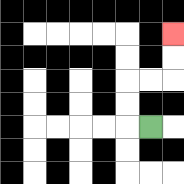{'start': '[6, 5]', 'end': '[7, 1]', 'path_directions': 'L,U,U,R,R,U,U', 'path_coordinates': '[[6, 5], [5, 5], [5, 4], [5, 3], [6, 3], [7, 3], [7, 2], [7, 1]]'}